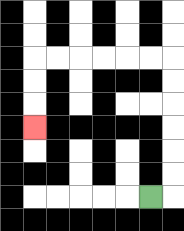{'start': '[6, 8]', 'end': '[1, 5]', 'path_directions': 'R,U,U,U,U,U,U,L,L,L,L,L,L,D,D,D', 'path_coordinates': '[[6, 8], [7, 8], [7, 7], [7, 6], [7, 5], [7, 4], [7, 3], [7, 2], [6, 2], [5, 2], [4, 2], [3, 2], [2, 2], [1, 2], [1, 3], [1, 4], [1, 5]]'}